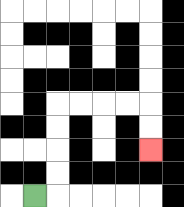{'start': '[1, 8]', 'end': '[6, 6]', 'path_directions': 'R,U,U,U,U,R,R,R,R,D,D', 'path_coordinates': '[[1, 8], [2, 8], [2, 7], [2, 6], [2, 5], [2, 4], [3, 4], [4, 4], [5, 4], [6, 4], [6, 5], [6, 6]]'}